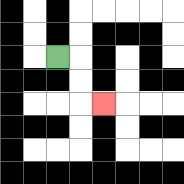{'start': '[2, 2]', 'end': '[4, 4]', 'path_directions': 'R,D,D,R', 'path_coordinates': '[[2, 2], [3, 2], [3, 3], [3, 4], [4, 4]]'}